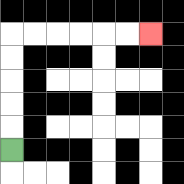{'start': '[0, 6]', 'end': '[6, 1]', 'path_directions': 'U,U,U,U,U,R,R,R,R,R,R', 'path_coordinates': '[[0, 6], [0, 5], [0, 4], [0, 3], [0, 2], [0, 1], [1, 1], [2, 1], [3, 1], [4, 1], [5, 1], [6, 1]]'}